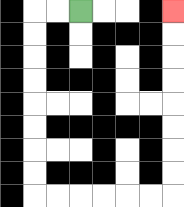{'start': '[3, 0]', 'end': '[7, 0]', 'path_directions': 'L,L,D,D,D,D,D,D,D,D,R,R,R,R,R,R,U,U,U,U,U,U,U,U', 'path_coordinates': '[[3, 0], [2, 0], [1, 0], [1, 1], [1, 2], [1, 3], [1, 4], [1, 5], [1, 6], [1, 7], [1, 8], [2, 8], [3, 8], [4, 8], [5, 8], [6, 8], [7, 8], [7, 7], [7, 6], [7, 5], [7, 4], [7, 3], [7, 2], [7, 1], [7, 0]]'}